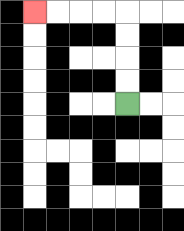{'start': '[5, 4]', 'end': '[1, 0]', 'path_directions': 'U,U,U,U,L,L,L,L', 'path_coordinates': '[[5, 4], [5, 3], [5, 2], [5, 1], [5, 0], [4, 0], [3, 0], [2, 0], [1, 0]]'}